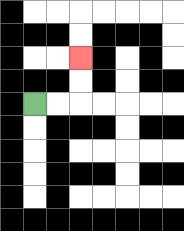{'start': '[1, 4]', 'end': '[3, 2]', 'path_directions': 'R,R,U,U', 'path_coordinates': '[[1, 4], [2, 4], [3, 4], [3, 3], [3, 2]]'}